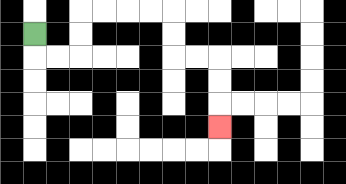{'start': '[1, 1]', 'end': '[9, 5]', 'path_directions': 'D,R,R,U,U,R,R,R,R,D,D,R,R,D,D,D', 'path_coordinates': '[[1, 1], [1, 2], [2, 2], [3, 2], [3, 1], [3, 0], [4, 0], [5, 0], [6, 0], [7, 0], [7, 1], [7, 2], [8, 2], [9, 2], [9, 3], [9, 4], [9, 5]]'}